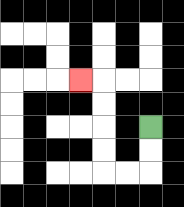{'start': '[6, 5]', 'end': '[3, 3]', 'path_directions': 'D,D,L,L,U,U,U,U,L', 'path_coordinates': '[[6, 5], [6, 6], [6, 7], [5, 7], [4, 7], [4, 6], [4, 5], [4, 4], [4, 3], [3, 3]]'}